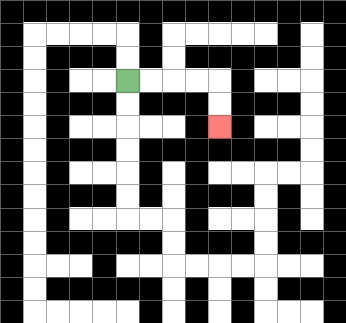{'start': '[5, 3]', 'end': '[9, 5]', 'path_directions': 'R,R,R,R,D,D', 'path_coordinates': '[[5, 3], [6, 3], [7, 3], [8, 3], [9, 3], [9, 4], [9, 5]]'}